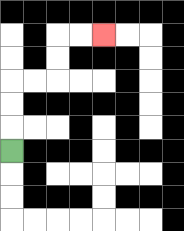{'start': '[0, 6]', 'end': '[4, 1]', 'path_directions': 'U,U,U,R,R,U,U,R,R', 'path_coordinates': '[[0, 6], [0, 5], [0, 4], [0, 3], [1, 3], [2, 3], [2, 2], [2, 1], [3, 1], [4, 1]]'}